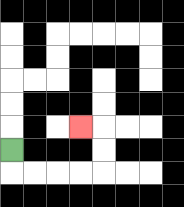{'start': '[0, 6]', 'end': '[3, 5]', 'path_directions': 'D,R,R,R,R,U,U,L', 'path_coordinates': '[[0, 6], [0, 7], [1, 7], [2, 7], [3, 7], [4, 7], [4, 6], [4, 5], [3, 5]]'}